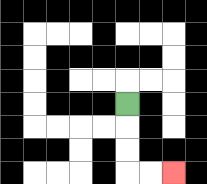{'start': '[5, 4]', 'end': '[7, 7]', 'path_directions': 'D,D,D,R,R', 'path_coordinates': '[[5, 4], [5, 5], [5, 6], [5, 7], [6, 7], [7, 7]]'}